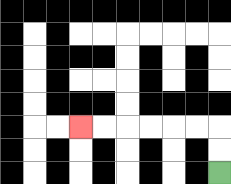{'start': '[9, 7]', 'end': '[3, 5]', 'path_directions': 'U,U,L,L,L,L,L,L', 'path_coordinates': '[[9, 7], [9, 6], [9, 5], [8, 5], [7, 5], [6, 5], [5, 5], [4, 5], [3, 5]]'}